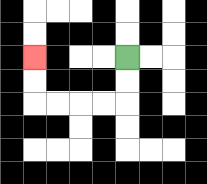{'start': '[5, 2]', 'end': '[1, 2]', 'path_directions': 'D,D,L,L,L,L,U,U', 'path_coordinates': '[[5, 2], [5, 3], [5, 4], [4, 4], [3, 4], [2, 4], [1, 4], [1, 3], [1, 2]]'}